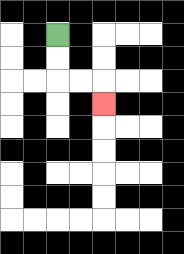{'start': '[2, 1]', 'end': '[4, 4]', 'path_directions': 'D,D,R,R,D', 'path_coordinates': '[[2, 1], [2, 2], [2, 3], [3, 3], [4, 3], [4, 4]]'}